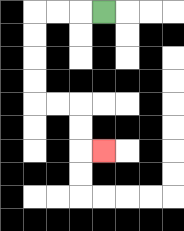{'start': '[4, 0]', 'end': '[4, 6]', 'path_directions': 'L,L,L,D,D,D,D,R,R,D,D,R', 'path_coordinates': '[[4, 0], [3, 0], [2, 0], [1, 0], [1, 1], [1, 2], [1, 3], [1, 4], [2, 4], [3, 4], [3, 5], [3, 6], [4, 6]]'}